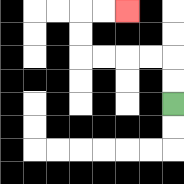{'start': '[7, 4]', 'end': '[5, 0]', 'path_directions': 'U,U,L,L,L,L,U,U,R,R', 'path_coordinates': '[[7, 4], [7, 3], [7, 2], [6, 2], [5, 2], [4, 2], [3, 2], [3, 1], [3, 0], [4, 0], [5, 0]]'}